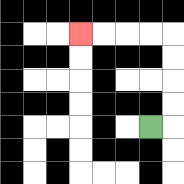{'start': '[6, 5]', 'end': '[3, 1]', 'path_directions': 'R,U,U,U,U,L,L,L,L', 'path_coordinates': '[[6, 5], [7, 5], [7, 4], [7, 3], [7, 2], [7, 1], [6, 1], [5, 1], [4, 1], [3, 1]]'}